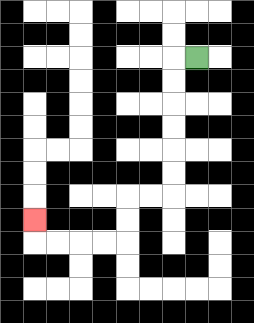{'start': '[8, 2]', 'end': '[1, 9]', 'path_directions': 'L,D,D,D,D,D,D,L,L,D,D,L,L,L,L,U', 'path_coordinates': '[[8, 2], [7, 2], [7, 3], [7, 4], [7, 5], [7, 6], [7, 7], [7, 8], [6, 8], [5, 8], [5, 9], [5, 10], [4, 10], [3, 10], [2, 10], [1, 10], [1, 9]]'}